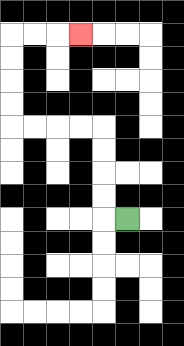{'start': '[5, 9]', 'end': '[3, 1]', 'path_directions': 'L,U,U,U,U,L,L,L,L,U,U,U,U,R,R,R', 'path_coordinates': '[[5, 9], [4, 9], [4, 8], [4, 7], [4, 6], [4, 5], [3, 5], [2, 5], [1, 5], [0, 5], [0, 4], [0, 3], [0, 2], [0, 1], [1, 1], [2, 1], [3, 1]]'}